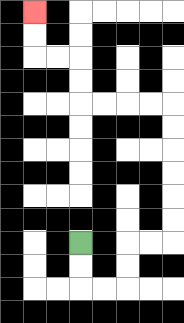{'start': '[3, 10]', 'end': '[1, 0]', 'path_directions': 'D,D,R,R,U,U,R,R,U,U,U,U,U,U,L,L,L,L,U,U,L,L,U,U', 'path_coordinates': '[[3, 10], [3, 11], [3, 12], [4, 12], [5, 12], [5, 11], [5, 10], [6, 10], [7, 10], [7, 9], [7, 8], [7, 7], [7, 6], [7, 5], [7, 4], [6, 4], [5, 4], [4, 4], [3, 4], [3, 3], [3, 2], [2, 2], [1, 2], [1, 1], [1, 0]]'}